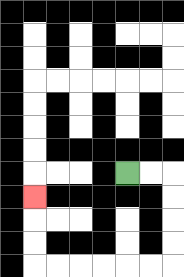{'start': '[5, 7]', 'end': '[1, 8]', 'path_directions': 'R,R,D,D,D,D,L,L,L,L,L,L,U,U,U', 'path_coordinates': '[[5, 7], [6, 7], [7, 7], [7, 8], [7, 9], [7, 10], [7, 11], [6, 11], [5, 11], [4, 11], [3, 11], [2, 11], [1, 11], [1, 10], [1, 9], [1, 8]]'}